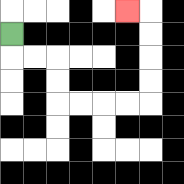{'start': '[0, 1]', 'end': '[5, 0]', 'path_directions': 'D,R,R,D,D,R,R,R,R,U,U,U,U,L', 'path_coordinates': '[[0, 1], [0, 2], [1, 2], [2, 2], [2, 3], [2, 4], [3, 4], [4, 4], [5, 4], [6, 4], [6, 3], [6, 2], [6, 1], [6, 0], [5, 0]]'}